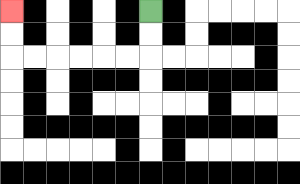{'start': '[6, 0]', 'end': '[0, 0]', 'path_directions': 'D,D,L,L,L,L,L,L,U,U', 'path_coordinates': '[[6, 0], [6, 1], [6, 2], [5, 2], [4, 2], [3, 2], [2, 2], [1, 2], [0, 2], [0, 1], [0, 0]]'}